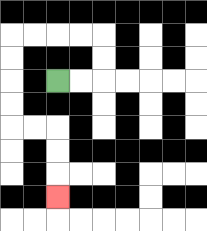{'start': '[2, 3]', 'end': '[2, 8]', 'path_directions': 'R,R,U,U,L,L,L,L,D,D,D,D,R,R,D,D,D', 'path_coordinates': '[[2, 3], [3, 3], [4, 3], [4, 2], [4, 1], [3, 1], [2, 1], [1, 1], [0, 1], [0, 2], [0, 3], [0, 4], [0, 5], [1, 5], [2, 5], [2, 6], [2, 7], [2, 8]]'}